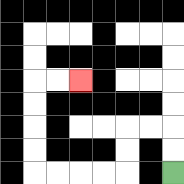{'start': '[7, 7]', 'end': '[3, 3]', 'path_directions': 'U,U,L,L,D,D,L,L,L,L,U,U,U,U,R,R', 'path_coordinates': '[[7, 7], [7, 6], [7, 5], [6, 5], [5, 5], [5, 6], [5, 7], [4, 7], [3, 7], [2, 7], [1, 7], [1, 6], [1, 5], [1, 4], [1, 3], [2, 3], [3, 3]]'}